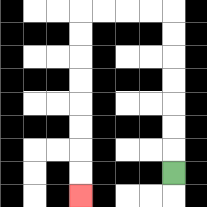{'start': '[7, 7]', 'end': '[3, 8]', 'path_directions': 'U,U,U,U,U,U,U,L,L,L,L,D,D,D,D,D,D,D,D', 'path_coordinates': '[[7, 7], [7, 6], [7, 5], [7, 4], [7, 3], [7, 2], [7, 1], [7, 0], [6, 0], [5, 0], [4, 0], [3, 0], [3, 1], [3, 2], [3, 3], [3, 4], [3, 5], [3, 6], [3, 7], [3, 8]]'}